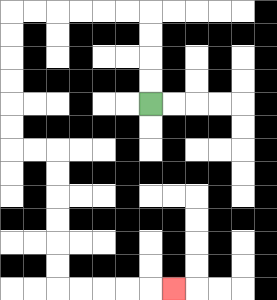{'start': '[6, 4]', 'end': '[7, 12]', 'path_directions': 'U,U,U,U,L,L,L,L,L,L,D,D,D,D,D,D,R,R,D,D,D,D,D,D,R,R,R,R,R', 'path_coordinates': '[[6, 4], [6, 3], [6, 2], [6, 1], [6, 0], [5, 0], [4, 0], [3, 0], [2, 0], [1, 0], [0, 0], [0, 1], [0, 2], [0, 3], [0, 4], [0, 5], [0, 6], [1, 6], [2, 6], [2, 7], [2, 8], [2, 9], [2, 10], [2, 11], [2, 12], [3, 12], [4, 12], [5, 12], [6, 12], [7, 12]]'}